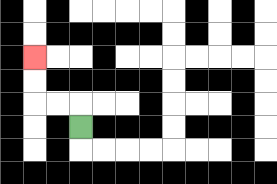{'start': '[3, 5]', 'end': '[1, 2]', 'path_directions': 'U,L,L,U,U', 'path_coordinates': '[[3, 5], [3, 4], [2, 4], [1, 4], [1, 3], [1, 2]]'}